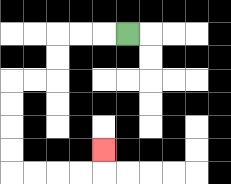{'start': '[5, 1]', 'end': '[4, 6]', 'path_directions': 'L,L,L,D,D,L,L,D,D,D,D,R,R,R,R,U', 'path_coordinates': '[[5, 1], [4, 1], [3, 1], [2, 1], [2, 2], [2, 3], [1, 3], [0, 3], [0, 4], [0, 5], [0, 6], [0, 7], [1, 7], [2, 7], [3, 7], [4, 7], [4, 6]]'}